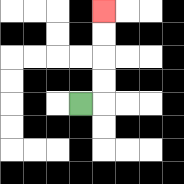{'start': '[3, 4]', 'end': '[4, 0]', 'path_directions': 'R,U,U,U,U', 'path_coordinates': '[[3, 4], [4, 4], [4, 3], [4, 2], [4, 1], [4, 0]]'}